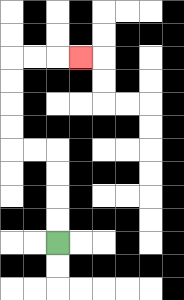{'start': '[2, 10]', 'end': '[3, 2]', 'path_directions': 'U,U,U,U,L,L,U,U,U,U,R,R,R', 'path_coordinates': '[[2, 10], [2, 9], [2, 8], [2, 7], [2, 6], [1, 6], [0, 6], [0, 5], [0, 4], [0, 3], [0, 2], [1, 2], [2, 2], [3, 2]]'}